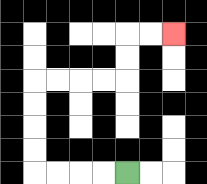{'start': '[5, 7]', 'end': '[7, 1]', 'path_directions': 'L,L,L,L,U,U,U,U,R,R,R,R,U,U,R,R', 'path_coordinates': '[[5, 7], [4, 7], [3, 7], [2, 7], [1, 7], [1, 6], [1, 5], [1, 4], [1, 3], [2, 3], [3, 3], [4, 3], [5, 3], [5, 2], [5, 1], [6, 1], [7, 1]]'}